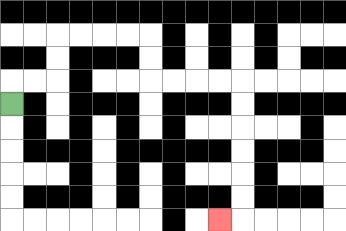{'start': '[0, 4]', 'end': '[9, 9]', 'path_directions': 'U,R,R,U,U,R,R,R,R,D,D,R,R,R,R,D,D,D,D,D,D,L', 'path_coordinates': '[[0, 4], [0, 3], [1, 3], [2, 3], [2, 2], [2, 1], [3, 1], [4, 1], [5, 1], [6, 1], [6, 2], [6, 3], [7, 3], [8, 3], [9, 3], [10, 3], [10, 4], [10, 5], [10, 6], [10, 7], [10, 8], [10, 9], [9, 9]]'}